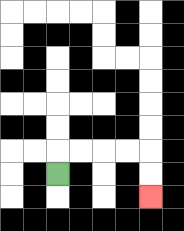{'start': '[2, 7]', 'end': '[6, 8]', 'path_directions': 'U,R,R,R,R,D,D', 'path_coordinates': '[[2, 7], [2, 6], [3, 6], [4, 6], [5, 6], [6, 6], [6, 7], [6, 8]]'}